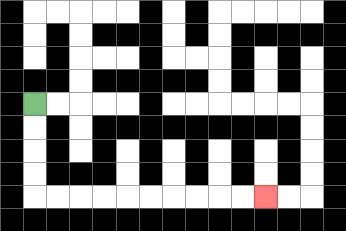{'start': '[1, 4]', 'end': '[11, 8]', 'path_directions': 'D,D,D,D,R,R,R,R,R,R,R,R,R,R', 'path_coordinates': '[[1, 4], [1, 5], [1, 6], [1, 7], [1, 8], [2, 8], [3, 8], [4, 8], [5, 8], [6, 8], [7, 8], [8, 8], [9, 8], [10, 8], [11, 8]]'}